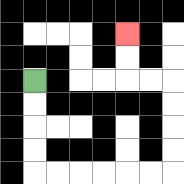{'start': '[1, 3]', 'end': '[5, 1]', 'path_directions': 'D,D,D,D,R,R,R,R,R,R,U,U,U,U,L,L,U,U', 'path_coordinates': '[[1, 3], [1, 4], [1, 5], [1, 6], [1, 7], [2, 7], [3, 7], [4, 7], [5, 7], [6, 7], [7, 7], [7, 6], [7, 5], [7, 4], [7, 3], [6, 3], [5, 3], [5, 2], [5, 1]]'}